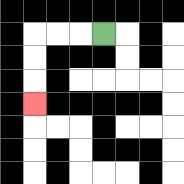{'start': '[4, 1]', 'end': '[1, 4]', 'path_directions': 'L,L,L,D,D,D', 'path_coordinates': '[[4, 1], [3, 1], [2, 1], [1, 1], [1, 2], [1, 3], [1, 4]]'}